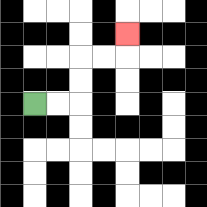{'start': '[1, 4]', 'end': '[5, 1]', 'path_directions': 'R,R,U,U,R,R,U', 'path_coordinates': '[[1, 4], [2, 4], [3, 4], [3, 3], [3, 2], [4, 2], [5, 2], [5, 1]]'}